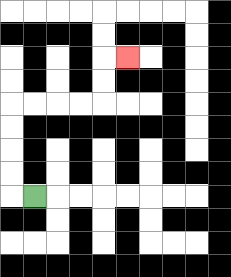{'start': '[1, 8]', 'end': '[5, 2]', 'path_directions': 'L,U,U,U,U,R,R,R,R,U,U,R', 'path_coordinates': '[[1, 8], [0, 8], [0, 7], [0, 6], [0, 5], [0, 4], [1, 4], [2, 4], [3, 4], [4, 4], [4, 3], [4, 2], [5, 2]]'}